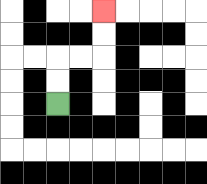{'start': '[2, 4]', 'end': '[4, 0]', 'path_directions': 'U,U,R,R,U,U', 'path_coordinates': '[[2, 4], [2, 3], [2, 2], [3, 2], [4, 2], [4, 1], [4, 0]]'}